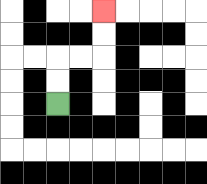{'start': '[2, 4]', 'end': '[4, 0]', 'path_directions': 'U,U,R,R,U,U', 'path_coordinates': '[[2, 4], [2, 3], [2, 2], [3, 2], [4, 2], [4, 1], [4, 0]]'}